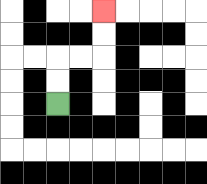{'start': '[2, 4]', 'end': '[4, 0]', 'path_directions': 'U,U,R,R,U,U', 'path_coordinates': '[[2, 4], [2, 3], [2, 2], [3, 2], [4, 2], [4, 1], [4, 0]]'}